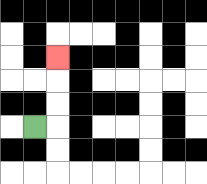{'start': '[1, 5]', 'end': '[2, 2]', 'path_directions': 'R,U,U,U', 'path_coordinates': '[[1, 5], [2, 5], [2, 4], [2, 3], [2, 2]]'}